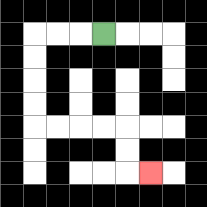{'start': '[4, 1]', 'end': '[6, 7]', 'path_directions': 'L,L,L,D,D,D,D,R,R,R,R,D,D,R', 'path_coordinates': '[[4, 1], [3, 1], [2, 1], [1, 1], [1, 2], [1, 3], [1, 4], [1, 5], [2, 5], [3, 5], [4, 5], [5, 5], [5, 6], [5, 7], [6, 7]]'}